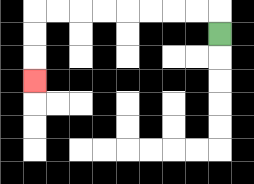{'start': '[9, 1]', 'end': '[1, 3]', 'path_directions': 'U,L,L,L,L,L,L,L,L,D,D,D', 'path_coordinates': '[[9, 1], [9, 0], [8, 0], [7, 0], [6, 0], [5, 0], [4, 0], [3, 0], [2, 0], [1, 0], [1, 1], [1, 2], [1, 3]]'}